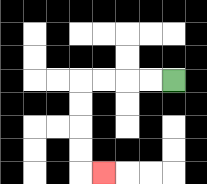{'start': '[7, 3]', 'end': '[4, 7]', 'path_directions': 'L,L,L,L,D,D,D,D,R', 'path_coordinates': '[[7, 3], [6, 3], [5, 3], [4, 3], [3, 3], [3, 4], [3, 5], [3, 6], [3, 7], [4, 7]]'}